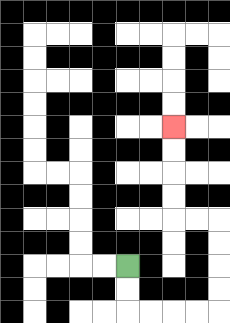{'start': '[5, 11]', 'end': '[7, 5]', 'path_directions': 'D,D,R,R,R,R,U,U,U,U,L,L,U,U,U,U', 'path_coordinates': '[[5, 11], [5, 12], [5, 13], [6, 13], [7, 13], [8, 13], [9, 13], [9, 12], [9, 11], [9, 10], [9, 9], [8, 9], [7, 9], [7, 8], [7, 7], [7, 6], [7, 5]]'}